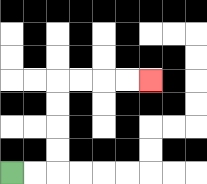{'start': '[0, 7]', 'end': '[6, 3]', 'path_directions': 'R,R,U,U,U,U,R,R,R,R', 'path_coordinates': '[[0, 7], [1, 7], [2, 7], [2, 6], [2, 5], [2, 4], [2, 3], [3, 3], [4, 3], [5, 3], [6, 3]]'}